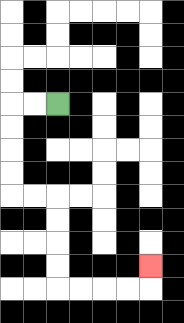{'start': '[2, 4]', 'end': '[6, 11]', 'path_directions': 'L,L,D,D,D,D,R,R,D,D,D,D,R,R,R,R,U', 'path_coordinates': '[[2, 4], [1, 4], [0, 4], [0, 5], [0, 6], [0, 7], [0, 8], [1, 8], [2, 8], [2, 9], [2, 10], [2, 11], [2, 12], [3, 12], [4, 12], [5, 12], [6, 12], [6, 11]]'}